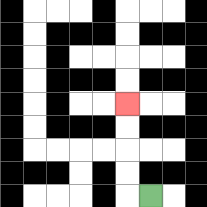{'start': '[6, 8]', 'end': '[5, 4]', 'path_directions': 'L,U,U,U,U', 'path_coordinates': '[[6, 8], [5, 8], [5, 7], [5, 6], [5, 5], [5, 4]]'}